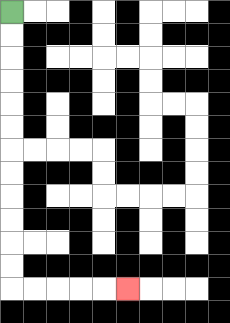{'start': '[0, 0]', 'end': '[5, 12]', 'path_directions': 'D,D,D,D,D,D,D,D,D,D,D,D,R,R,R,R,R', 'path_coordinates': '[[0, 0], [0, 1], [0, 2], [0, 3], [0, 4], [0, 5], [0, 6], [0, 7], [0, 8], [0, 9], [0, 10], [0, 11], [0, 12], [1, 12], [2, 12], [3, 12], [4, 12], [5, 12]]'}